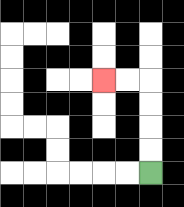{'start': '[6, 7]', 'end': '[4, 3]', 'path_directions': 'U,U,U,U,L,L', 'path_coordinates': '[[6, 7], [6, 6], [6, 5], [6, 4], [6, 3], [5, 3], [4, 3]]'}